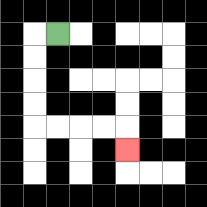{'start': '[2, 1]', 'end': '[5, 6]', 'path_directions': 'L,D,D,D,D,R,R,R,R,D', 'path_coordinates': '[[2, 1], [1, 1], [1, 2], [1, 3], [1, 4], [1, 5], [2, 5], [3, 5], [4, 5], [5, 5], [5, 6]]'}